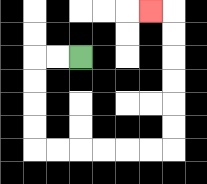{'start': '[3, 2]', 'end': '[6, 0]', 'path_directions': 'L,L,D,D,D,D,R,R,R,R,R,R,U,U,U,U,U,U,L', 'path_coordinates': '[[3, 2], [2, 2], [1, 2], [1, 3], [1, 4], [1, 5], [1, 6], [2, 6], [3, 6], [4, 6], [5, 6], [6, 6], [7, 6], [7, 5], [7, 4], [7, 3], [7, 2], [7, 1], [7, 0], [6, 0]]'}